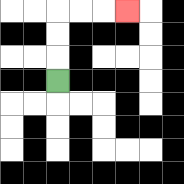{'start': '[2, 3]', 'end': '[5, 0]', 'path_directions': 'U,U,U,R,R,R', 'path_coordinates': '[[2, 3], [2, 2], [2, 1], [2, 0], [3, 0], [4, 0], [5, 0]]'}